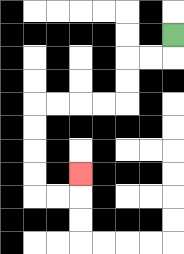{'start': '[7, 1]', 'end': '[3, 7]', 'path_directions': 'D,L,L,D,D,L,L,L,L,D,D,D,D,R,R,U', 'path_coordinates': '[[7, 1], [7, 2], [6, 2], [5, 2], [5, 3], [5, 4], [4, 4], [3, 4], [2, 4], [1, 4], [1, 5], [1, 6], [1, 7], [1, 8], [2, 8], [3, 8], [3, 7]]'}